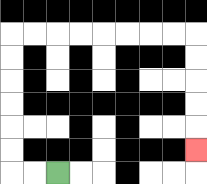{'start': '[2, 7]', 'end': '[8, 6]', 'path_directions': 'L,L,U,U,U,U,U,U,R,R,R,R,R,R,R,R,D,D,D,D,D', 'path_coordinates': '[[2, 7], [1, 7], [0, 7], [0, 6], [0, 5], [0, 4], [0, 3], [0, 2], [0, 1], [1, 1], [2, 1], [3, 1], [4, 1], [5, 1], [6, 1], [7, 1], [8, 1], [8, 2], [8, 3], [8, 4], [8, 5], [8, 6]]'}